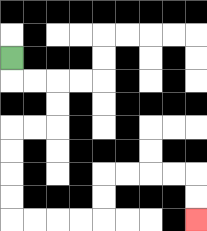{'start': '[0, 2]', 'end': '[8, 9]', 'path_directions': 'D,R,R,D,D,L,L,D,D,D,D,R,R,R,R,U,U,R,R,R,R,D,D', 'path_coordinates': '[[0, 2], [0, 3], [1, 3], [2, 3], [2, 4], [2, 5], [1, 5], [0, 5], [0, 6], [0, 7], [0, 8], [0, 9], [1, 9], [2, 9], [3, 9], [4, 9], [4, 8], [4, 7], [5, 7], [6, 7], [7, 7], [8, 7], [8, 8], [8, 9]]'}